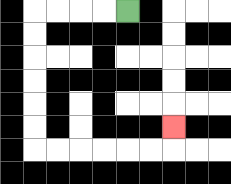{'start': '[5, 0]', 'end': '[7, 5]', 'path_directions': 'L,L,L,L,D,D,D,D,D,D,R,R,R,R,R,R,U', 'path_coordinates': '[[5, 0], [4, 0], [3, 0], [2, 0], [1, 0], [1, 1], [1, 2], [1, 3], [1, 4], [1, 5], [1, 6], [2, 6], [3, 6], [4, 6], [5, 6], [6, 6], [7, 6], [7, 5]]'}